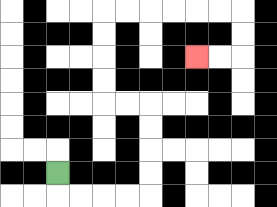{'start': '[2, 7]', 'end': '[8, 2]', 'path_directions': 'D,R,R,R,R,U,U,U,U,L,L,U,U,U,U,R,R,R,R,R,R,D,D,L,L', 'path_coordinates': '[[2, 7], [2, 8], [3, 8], [4, 8], [5, 8], [6, 8], [6, 7], [6, 6], [6, 5], [6, 4], [5, 4], [4, 4], [4, 3], [4, 2], [4, 1], [4, 0], [5, 0], [6, 0], [7, 0], [8, 0], [9, 0], [10, 0], [10, 1], [10, 2], [9, 2], [8, 2]]'}